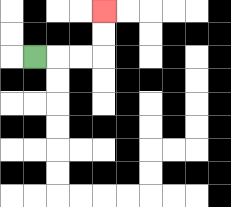{'start': '[1, 2]', 'end': '[4, 0]', 'path_directions': 'R,R,R,U,U', 'path_coordinates': '[[1, 2], [2, 2], [3, 2], [4, 2], [4, 1], [4, 0]]'}